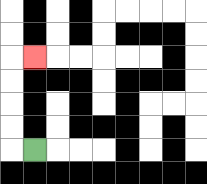{'start': '[1, 6]', 'end': '[1, 2]', 'path_directions': 'L,U,U,U,U,R', 'path_coordinates': '[[1, 6], [0, 6], [0, 5], [0, 4], [0, 3], [0, 2], [1, 2]]'}